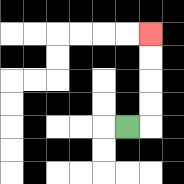{'start': '[5, 5]', 'end': '[6, 1]', 'path_directions': 'R,U,U,U,U', 'path_coordinates': '[[5, 5], [6, 5], [6, 4], [6, 3], [6, 2], [6, 1]]'}